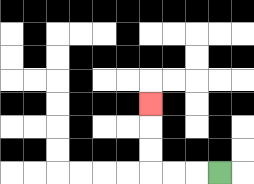{'start': '[9, 7]', 'end': '[6, 4]', 'path_directions': 'L,L,L,U,U,U', 'path_coordinates': '[[9, 7], [8, 7], [7, 7], [6, 7], [6, 6], [6, 5], [6, 4]]'}